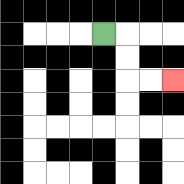{'start': '[4, 1]', 'end': '[7, 3]', 'path_directions': 'R,D,D,R,R', 'path_coordinates': '[[4, 1], [5, 1], [5, 2], [5, 3], [6, 3], [7, 3]]'}